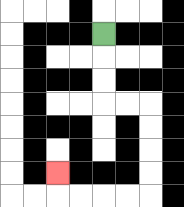{'start': '[4, 1]', 'end': '[2, 7]', 'path_directions': 'D,D,D,R,R,D,D,D,D,L,L,L,L,U', 'path_coordinates': '[[4, 1], [4, 2], [4, 3], [4, 4], [5, 4], [6, 4], [6, 5], [6, 6], [6, 7], [6, 8], [5, 8], [4, 8], [3, 8], [2, 8], [2, 7]]'}